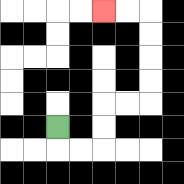{'start': '[2, 5]', 'end': '[4, 0]', 'path_directions': 'D,R,R,U,U,R,R,U,U,U,U,L,L', 'path_coordinates': '[[2, 5], [2, 6], [3, 6], [4, 6], [4, 5], [4, 4], [5, 4], [6, 4], [6, 3], [6, 2], [6, 1], [6, 0], [5, 0], [4, 0]]'}